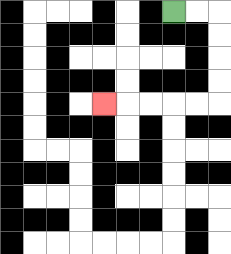{'start': '[7, 0]', 'end': '[4, 4]', 'path_directions': 'R,R,D,D,D,D,L,L,L,L,L', 'path_coordinates': '[[7, 0], [8, 0], [9, 0], [9, 1], [9, 2], [9, 3], [9, 4], [8, 4], [7, 4], [6, 4], [5, 4], [4, 4]]'}